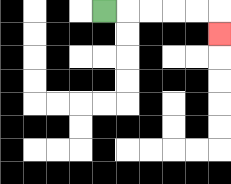{'start': '[4, 0]', 'end': '[9, 1]', 'path_directions': 'R,R,R,R,R,D', 'path_coordinates': '[[4, 0], [5, 0], [6, 0], [7, 0], [8, 0], [9, 0], [9, 1]]'}